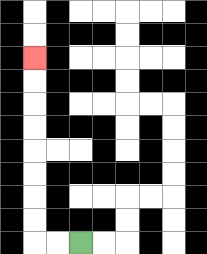{'start': '[3, 10]', 'end': '[1, 2]', 'path_directions': 'L,L,U,U,U,U,U,U,U,U', 'path_coordinates': '[[3, 10], [2, 10], [1, 10], [1, 9], [1, 8], [1, 7], [1, 6], [1, 5], [1, 4], [1, 3], [1, 2]]'}